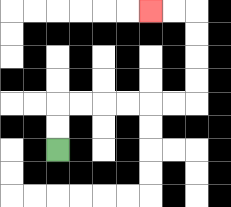{'start': '[2, 6]', 'end': '[6, 0]', 'path_directions': 'U,U,R,R,R,R,R,R,U,U,U,U,L,L', 'path_coordinates': '[[2, 6], [2, 5], [2, 4], [3, 4], [4, 4], [5, 4], [6, 4], [7, 4], [8, 4], [8, 3], [8, 2], [8, 1], [8, 0], [7, 0], [6, 0]]'}